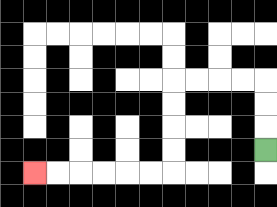{'start': '[11, 6]', 'end': '[1, 7]', 'path_directions': 'U,U,U,L,L,L,L,D,D,D,D,L,L,L,L,L,L', 'path_coordinates': '[[11, 6], [11, 5], [11, 4], [11, 3], [10, 3], [9, 3], [8, 3], [7, 3], [7, 4], [7, 5], [7, 6], [7, 7], [6, 7], [5, 7], [4, 7], [3, 7], [2, 7], [1, 7]]'}